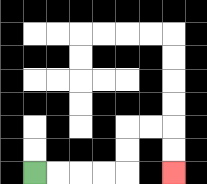{'start': '[1, 7]', 'end': '[7, 7]', 'path_directions': 'R,R,R,R,U,U,R,R,D,D', 'path_coordinates': '[[1, 7], [2, 7], [3, 7], [4, 7], [5, 7], [5, 6], [5, 5], [6, 5], [7, 5], [7, 6], [7, 7]]'}